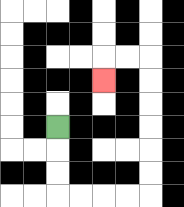{'start': '[2, 5]', 'end': '[4, 3]', 'path_directions': 'D,D,D,R,R,R,R,U,U,U,U,U,U,L,L,D', 'path_coordinates': '[[2, 5], [2, 6], [2, 7], [2, 8], [3, 8], [4, 8], [5, 8], [6, 8], [6, 7], [6, 6], [6, 5], [6, 4], [6, 3], [6, 2], [5, 2], [4, 2], [4, 3]]'}